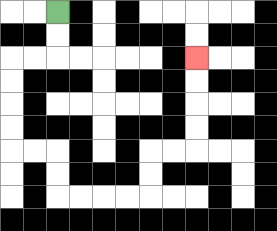{'start': '[2, 0]', 'end': '[8, 2]', 'path_directions': 'D,D,L,L,D,D,D,D,R,R,D,D,R,R,R,R,U,U,R,R,U,U,U,U', 'path_coordinates': '[[2, 0], [2, 1], [2, 2], [1, 2], [0, 2], [0, 3], [0, 4], [0, 5], [0, 6], [1, 6], [2, 6], [2, 7], [2, 8], [3, 8], [4, 8], [5, 8], [6, 8], [6, 7], [6, 6], [7, 6], [8, 6], [8, 5], [8, 4], [8, 3], [8, 2]]'}